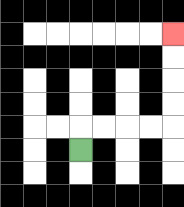{'start': '[3, 6]', 'end': '[7, 1]', 'path_directions': 'U,R,R,R,R,U,U,U,U', 'path_coordinates': '[[3, 6], [3, 5], [4, 5], [5, 5], [6, 5], [7, 5], [7, 4], [7, 3], [7, 2], [7, 1]]'}